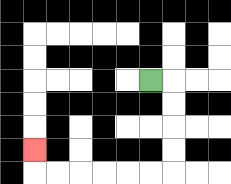{'start': '[6, 3]', 'end': '[1, 6]', 'path_directions': 'R,D,D,D,D,L,L,L,L,L,L,U', 'path_coordinates': '[[6, 3], [7, 3], [7, 4], [7, 5], [7, 6], [7, 7], [6, 7], [5, 7], [4, 7], [3, 7], [2, 7], [1, 7], [1, 6]]'}